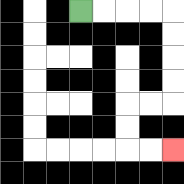{'start': '[3, 0]', 'end': '[7, 6]', 'path_directions': 'R,R,R,R,D,D,D,D,L,L,D,D,R,R', 'path_coordinates': '[[3, 0], [4, 0], [5, 0], [6, 0], [7, 0], [7, 1], [7, 2], [7, 3], [7, 4], [6, 4], [5, 4], [5, 5], [5, 6], [6, 6], [7, 6]]'}